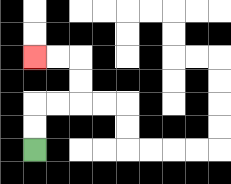{'start': '[1, 6]', 'end': '[1, 2]', 'path_directions': 'U,U,R,R,U,U,L,L', 'path_coordinates': '[[1, 6], [1, 5], [1, 4], [2, 4], [3, 4], [3, 3], [3, 2], [2, 2], [1, 2]]'}